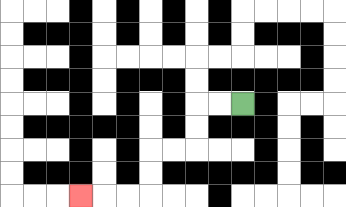{'start': '[10, 4]', 'end': '[3, 8]', 'path_directions': 'L,L,D,D,L,L,D,D,L,L,L', 'path_coordinates': '[[10, 4], [9, 4], [8, 4], [8, 5], [8, 6], [7, 6], [6, 6], [6, 7], [6, 8], [5, 8], [4, 8], [3, 8]]'}